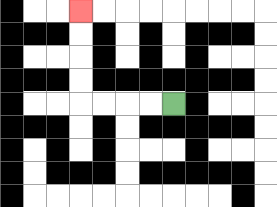{'start': '[7, 4]', 'end': '[3, 0]', 'path_directions': 'L,L,L,L,U,U,U,U', 'path_coordinates': '[[7, 4], [6, 4], [5, 4], [4, 4], [3, 4], [3, 3], [3, 2], [3, 1], [3, 0]]'}